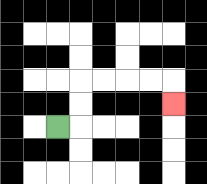{'start': '[2, 5]', 'end': '[7, 4]', 'path_directions': 'R,U,U,R,R,R,R,D', 'path_coordinates': '[[2, 5], [3, 5], [3, 4], [3, 3], [4, 3], [5, 3], [6, 3], [7, 3], [7, 4]]'}